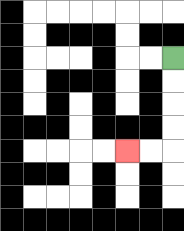{'start': '[7, 2]', 'end': '[5, 6]', 'path_directions': 'D,D,D,D,L,L', 'path_coordinates': '[[7, 2], [7, 3], [7, 4], [7, 5], [7, 6], [6, 6], [5, 6]]'}